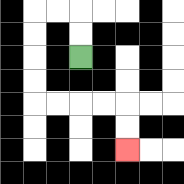{'start': '[3, 2]', 'end': '[5, 6]', 'path_directions': 'U,U,L,L,D,D,D,D,R,R,R,R,D,D', 'path_coordinates': '[[3, 2], [3, 1], [3, 0], [2, 0], [1, 0], [1, 1], [1, 2], [1, 3], [1, 4], [2, 4], [3, 4], [4, 4], [5, 4], [5, 5], [5, 6]]'}